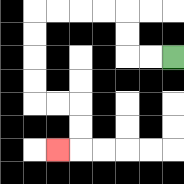{'start': '[7, 2]', 'end': '[2, 6]', 'path_directions': 'L,L,U,U,L,L,L,L,D,D,D,D,R,R,D,D,L', 'path_coordinates': '[[7, 2], [6, 2], [5, 2], [5, 1], [5, 0], [4, 0], [3, 0], [2, 0], [1, 0], [1, 1], [1, 2], [1, 3], [1, 4], [2, 4], [3, 4], [3, 5], [3, 6], [2, 6]]'}